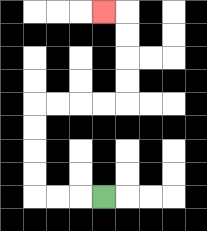{'start': '[4, 8]', 'end': '[4, 0]', 'path_directions': 'L,L,L,U,U,U,U,R,R,R,R,U,U,U,U,L', 'path_coordinates': '[[4, 8], [3, 8], [2, 8], [1, 8], [1, 7], [1, 6], [1, 5], [1, 4], [2, 4], [3, 4], [4, 4], [5, 4], [5, 3], [5, 2], [5, 1], [5, 0], [4, 0]]'}